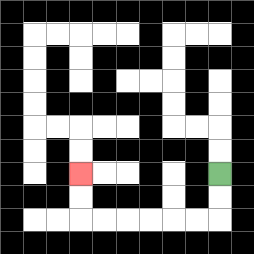{'start': '[9, 7]', 'end': '[3, 7]', 'path_directions': 'D,D,L,L,L,L,L,L,U,U', 'path_coordinates': '[[9, 7], [9, 8], [9, 9], [8, 9], [7, 9], [6, 9], [5, 9], [4, 9], [3, 9], [3, 8], [3, 7]]'}